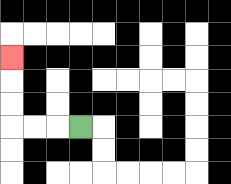{'start': '[3, 5]', 'end': '[0, 2]', 'path_directions': 'L,L,L,U,U,U', 'path_coordinates': '[[3, 5], [2, 5], [1, 5], [0, 5], [0, 4], [0, 3], [0, 2]]'}